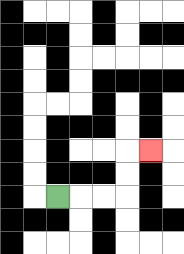{'start': '[2, 8]', 'end': '[6, 6]', 'path_directions': 'R,R,R,U,U,R', 'path_coordinates': '[[2, 8], [3, 8], [4, 8], [5, 8], [5, 7], [5, 6], [6, 6]]'}